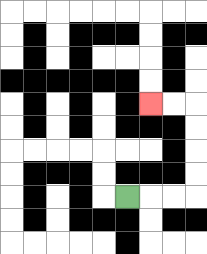{'start': '[5, 8]', 'end': '[6, 4]', 'path_directions': 'R,R,R,U,U,U,U,L,L', 'path_coordinates': '[[5, 8], [6, 8], [7, 8], [8, 8], [8, 7], [8, 6], [8, 5], [8, 4], [7, 4], [6, 4]]'}